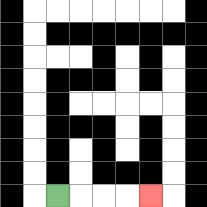{'start': '[2, 8]', 'end': '[6, 8]', 'path_directions': 'R,R,R,R', 'path_coordinates': '[[2, 8], [3, 8], [4, 8], [5, 8], [6, 8]]'}